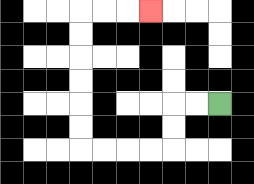{'start': '[9, 4]', 'end': '[6, 0]', 'path_directions': 'L,L,D,D,L,L,L,L,U,U,U,U,U,U,R,R,R', 'path_coordinates': '[[9, 4], [8, 4], [7, 4], [7, 5], [7, 6], [6, 6], [5, 6], [4, 6], [3, 6], [3, 5], [3, 4], [3, 3], [3, 2], [3, 1], [3, 0], [4, 0], [5, 0], [6, 0]]'}